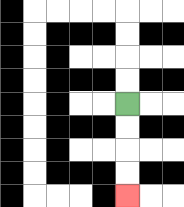{'start': '[5, 4]', 'end': '[5, 8]', 'path_directions': 'D,D,D,D', 'path_coordinates': '[[5, 4], [5, 5], [5, 6], [5, 7], [5, 8]]'}